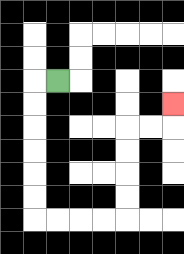{'start': '[2, 3]', 'end': '[7, 4]', 'path_directions': 'L,D,D,D,D,D,D,R,R,R,R,U,U,U,U,R,R,U', 'path_coordinates': '[[2, 3], [1, 3], [1, 4], [1, 5], [1, 6], [1, 7], [1, 8], [1, 9], [2, 9], [3, 9], [4, 9], [5, 9], [5, 8], [5, 7], [5, 6], [5, 5], [6, 5], [7, 5], [7, 4]]'}